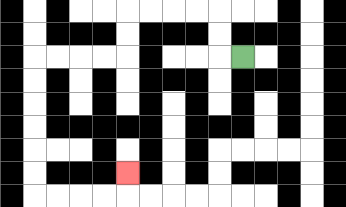{'start': '[10, 2]', 'end': '[5, 7]', 'path_directions': 'L,U,U,L,L,L,L,D,D,L,L,L,L,D,D,D,D,D,D,R,R,R,R,U', 'path_coordinates': '[[10, 2], [9, 2], [9, 1], [9, 0], [8, 0], [7, 0], [6, 0], [5, 0], [5, 1], [5, 2], [4, 2], [3, 2], [2, 2], [1, 2], [1, 3], [1, 4], [1, 5], [1, 6], [1, 7], [1, 8], [2, 8], [3, 8], [4, 8], [5, 8], [5, 7]]'}